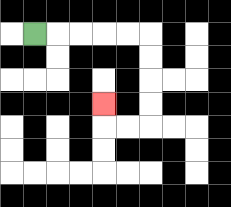{'start': '[1, 1]', 'end': '[4, 4]', 'path_directions': 'R,R,R,R,R,D,D,D,D,L,L,U', 'path_coordinates': '[[1, 1], [2, 1], [3, 1], [4, 1], [5, 1], [6, 1], [6, 2], [6, 3], [6, 4], [6, 5], [5, 5], [4, 5], [4, 4]]'}